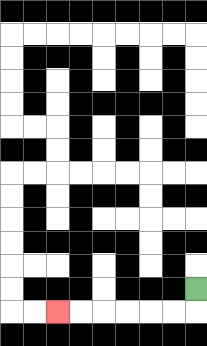{'start': '[8, 12]', 'end': '[2, 13]', 'path_directions': 'D,L,L,L,L,L,L', 'path_coordinates': '[[8, 12], [8, 13], [7, 13], [6, 13], [5, 13], [4, 13], [3, 13], [2, 13]]'}